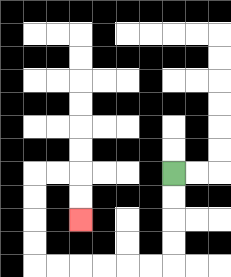{'start': '[7, 7]', 'end': '[3, 9]', 'path_directions': 'D,D,D,D,L,L,L,L,L,L,U,U,U,U,R,R,D,D', 'path_coordinates': '[[7, 7], [7, 8], [7, 9], [7, 10], [7, 11], [6, 11], [5, 11], [4, 11], [3, 11], [2, 11], [1, 11], [1, 10], [1, 9], [1, 8], [1, 7], [2, 7], [3, 7], [3, 8], [3, 9]]'}